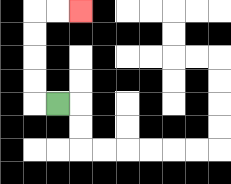{'start': '[2, 4]', 'end': '[3, 0]', 'path_directions': 'L,U,U,U,U,R,R', 'path_coordinates': '[[2, 4], [1, 4], [1, 3], [1, 2], [1, 1], [1, 0], [2, 0], [3, 0]]'}